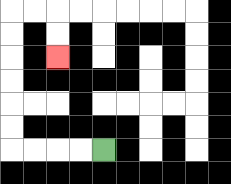{'start': '[4, 6]', 'end': '[2, 2]', 'path_directions': 'L,L,L,L,U,U,U,U,U,U,R,R,D,D', 'path_coordinates': '[[4, 6], [3, 6], [2, 6], [1, 6], [0, 6], [0, 5], [0, 4], [0, 3], [0, 2], [0, 1], [0, 0], [1, 0], [2, 0], [2, 1], [2, 2]]'}